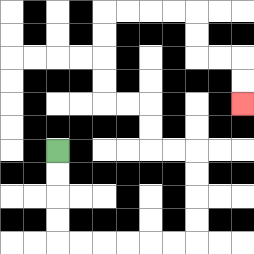{'start': '[2, 6]', 'end': '[10, 4]', 'path_directions': 'D,D,D,D,R,R,R,R,R,R,U,U,U,U,L,L,U,U,L,L,U,U,U,U,R,R,R,R,D,D,R,R,D,D', 'path_coordinates': '[[2, 6], [2, 7], [2, 8], [2, 9], [2, 10], [3, 10], [4, 10], [5, 10], [6, 10], [7, 10], [8, 10], [8, 9], [8, 8], [8, 7], [8, 6], [7, 6], [6, 6], [6, 5], [6, 4], [5, 4], [4, 4], [4, 3], [4, 2], [4, 1], [4, 0], [5, 0], [6, 0], [7, 0], [8, 0], [8, 1], [8, 2], [9, 2], [10, 2], [10, 3], [10, 4]]'}